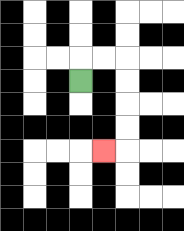{'start': '[3, 3]', 'end': '[4, 6]', 'path_directions': 'U,R,R,D,D,D,D,L', 'path_coordinates': '[[3, 3], [3, 2], [4, 2], [5, 2], [5, 3], [5, 4], [5, 5], [5, 6], [4, 6]]'}